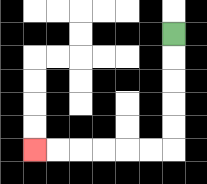{'start': '[7, 1]', 'end': '[1, 6]', 'path_directions': 'D,D,D,D,D,L,L,L,L,L,L', 'path_coordinates': '[[7, 1], [7, 2], [7, 3], [7, 4], [7, 5], [7, 6], [6, 6], [5, 6], [4, 6], [3, 6], [2, 6], [1, 6]]'}